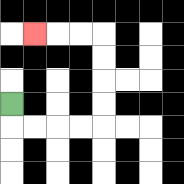{'start': '[0, 4]', 'end': '[1, 1]', 'path_directions': 'D,R,R,R,R,U,U,U,U,L,L,L', 'path_coordinates': '[[0, 4], [0, 5], [1, 5], [2, 5], [3, 5], [4, 5], [4, 4], [4, 3], [4, 2], [4, 1], [3, 1], [2, 1], [1, 1]]'}